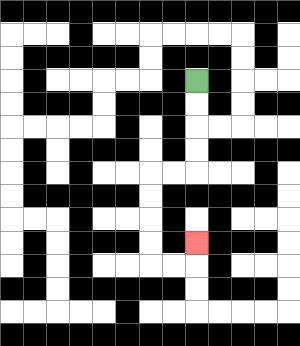{'start': '[8, 3]', 'end': '[8, 10]', 'path_directions': 'D,D,D,D,L,L,D,D,D,D,R,R,U', 'path_coordinates': '[[8, 3], [8, 4], [8, 5], [8, 6], [8, 7], [7, 7], [6, 7], [6, 8], [6, 9], [6, 10], [6, 11], [7, 11], [8, 11], [8, 10]]'}